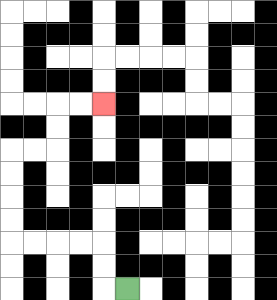{'start': '[5, 12]', 'end': '[4, 4]', 'path_directions': 'L,U,U,L,L,L,L,U,U,U,U,R,R,U,U,R,R', 'path_coordinates': '[[5, 12], [4, 12], [4, 11], [4, 10], [3, 10], [2, 10], [1, 10], [0, 10], [0, 9], [0, 8], [0, 7], [0, 6], [1, 6], [2, 6], [2, 5], [2, 4], [3, 4], [4, 4]]'}